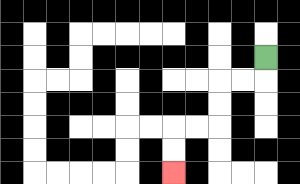{'start': '[11, 2]', 'end': '[7, 7]', 'path_directions': 'D,L,L,D,D,L,L,D,D', 'path_coordinates': '[[11, 2], [11, 3], [10, 3], [9, 3], [9, 4], [9, 5], [8, 5], [7, 5], [7, 6], [7, 7]]'}